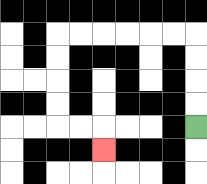{'start': '[8, 5]', 'end': '[4, 6]', 'path_directions': 'U,U,U,U,L,L,L,L,L,L,D,D,D,D,R,R,D', 'path_coordinates': '[[8, 5], [8, 4], [8, 3], [8, 2], [8, 1], [7, 1], [6, 1], [5, 1], [4, 1], [3, 1], [2, 1], [2, 2], [2, 3], [2, 4], [2, 5], [3, 5], [4, 5], [4, 6]]'}